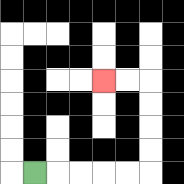{'start': '[1, 7]', 'end': '[4, 3]', 'path_directions': 'R,R,R,R,R,U,U,U,U,L,L', 'path_coordinates': '[[1, 7], [2, 7], [3, 7], [4, 7], [5, 7], [6, 7], [6, 6], [6, 5], [6, 4], [6, 3], [5, 3], [4, 3]]'}